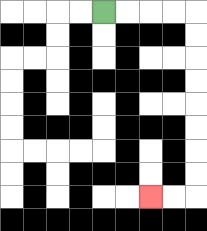{'start': '[4, 0]', 'end': '[6, 8]', 'path_directions': 'R,R,R,R,D,D,D,D,D,D,D,D,L,L', 'path_coordinates': '[[4, 0], [5, 0], [6, 0], [7, 0], [8, 0], [8, 1], [8, 2], [8, 3], [8, 4], [8, 5], [8, 6], [8, 7], [8, 8], [7, 8], [6, 8]]'}